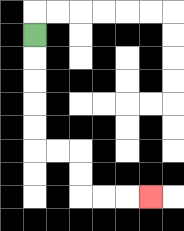{'start': '[1, 1]', 'end': '[6, 8]', 'path_directions': 'D,D,D,D,D,R,R,D,D,R,R,R', 'path_coordinates': '[[1, 1], [1, 2], [1, 3], [1, 4], [1, 5], [1, 6], [2, 6], [3, 6], [3, 7], [3, 8], [4, 8], [5, 8], [6, 8]]'}